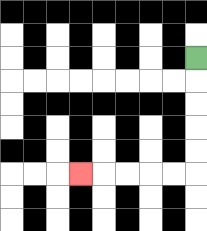{'start': '[8, 2]', 'end': '[3, 7]', 'path_directions': 'D,D,D,D,D,L,L,L,L,L', 'path_coordinates': '[[8, 2], [8, 3], [8, 4], [8, 5], [8, 6], [8, 7], [7, 7], [6, 7], [5, 7], [4, 7], [3, 7]]'}